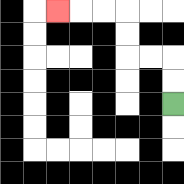{'start': '[7, 4]', 'end': '[2, 0]', 'path_directions': 'U,U,L,L,U,U,L,L,L', 'path_coordinates': '[[7, 4], [7, 3], [7, 2], [6, 2], [5, 2], [5, 1], [5, 0], [4, 0], [3, 0], [2, 0]]'}